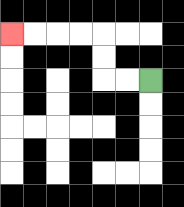{'start': '[6, 3]', 'end': '[0, 1]', 'path_directions': 'L,L,U,U,L,L,L,L', 'path_coordinates': '[[6, 3], [5, 3], [4, 3], [4, 2], [4, 1], [3, 1], [2, 1], [1, 1], [0, 1]]'}